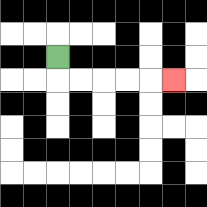{'start': '[2, 2]', 'end': '[7, 3]', 'path_directions': 'D,R,R,R,R,R', 'path_coordinates': '[[2, 2], [2, 3], [3, 3], [4, 3], [5, 3], [6, 3], [7, 3]]'}